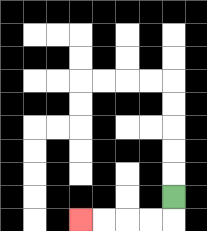{'start': '[7, 8]', 'end': '[3, 9]', 'path_directions': 'D,L,L,L,L', 'path_coordinates': '[[7, 8], [7, 9], [6, 9], [5, 9], [4, 9], [3, 9]]'}